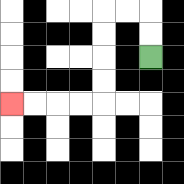{'start': '[6, 2]', 'end': '[0, 4]', 'path_directions': 'U,U,L,L,D,D,D,D,L,L,L,L', 'path_coordinates': '[[6, 2], [6, 1], [6, 0], [5, 0], [4, 0], [4, 1], [4, 2], [4, 3], [4, 4], [3, 4], [2, 4], [1, 4], [0, 4]]'}